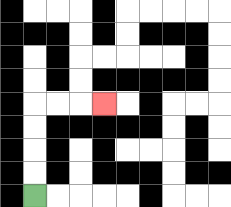{'start': '[1, 8]', 'end': '[4, 4]', 'path_directions': 'U,U,U,U,R,R,R', 'path_coordinates': '[[1, 8], [1, 7], [1, 6], [1, 5], [1, 4], [2, 4], [3, 4], [4, 4]]'}